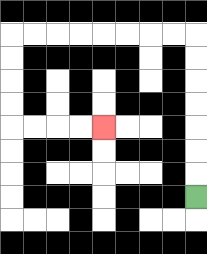{'start': '[8, 8]', 'end': '[4, 5]', 'path_directions': 'U,U,U,U,U,U,U,L,L,L,L,L,L,L,L,D,D,D,D,R,R,R,R', 'path_coordinates': '[[8, 8], [8, 7], [8, 6], [8, 5], [8, 4], [8, 3], [8, 2], [8, 1], [7, 1], [6, 1], [5, 1], [4, 1], [3, 1], [2, 1], [1, 1], [0, 1], [0, 2], [0, 3], [0, 4], [0, 5], [1, 5], [2, 5], [3, 5], [4, 5]]'}